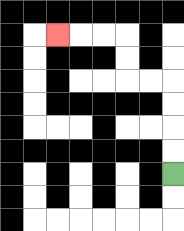{'start': '[7, 7]', 'end': '[2, 1]', 'path_directions': 'U,U,U,U,L,L,U,U,L,L,L', 'path_coordinates': '[[7, 7], [7, 6], [7, 5], [7, 4], [7, 3], [6, 3], [5, 3], [5, 2], [5, 1], [4, 1], [3, 1], [2, 1]]'}